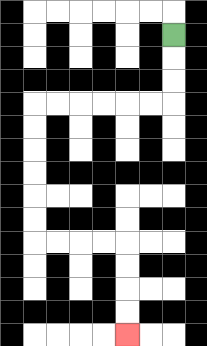{'start': '[7, 1]', 'end': '[5, 14]', 'path_directions': 'D,D,D,L,L,L,L,L,L,D,D,D,D,D,D,R,R,R,R,D,D,D,D', 'path_coordinates': '[[7, 1], [7, 2], [7, 3], [7, 4], [6, 4], [5, 4], [4, 4], [3, 4], [2, 4], [1, 4], [1, 5], [1, 6], [1, 7], [1, 8], [1, 9], [1, 10], [2, 10], [3, 10], [4, 10], [5, 10], [5, 11], [5, 12], [5, 13], [5, 14]]'}